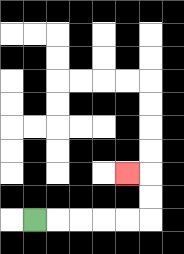{'start': '[1, 9]', 'end': '[5, 7]', 'path_directions': 'R,R,R,R,R,U,U,L', 'path_coordinates': '[[1, 9], [2, 9], [3, 9], [4, 9], [5, 9], [6, 9], [6, 8], [6, 7], [5, 7]]'}